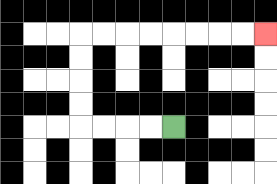{'start': '[7, 5]', 'end': '[11, 1]', 'path_directions': 'L,L,L,L,U,U,U,U,R,R,R,R,R,R,R,R', 'path_coordinates': '[[7, 5], [6, 5], [5, 5], [4, 5], [3, 5], [3, 4], [3, 3], [3, 2], [3, 1], [4, 1], [5, 1], [6, 1], [7, 1], [8, 1], [9, 1], [10, 1], [11, 1]]'}